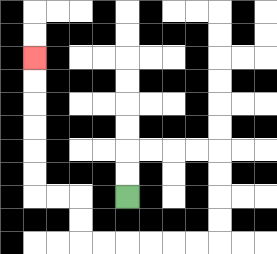{'start': '[5, 8]', 'end': '[1, 2]', 'path_directions': 'U,U,R,R,R,R,D,D,D,D,L,L,L,L,L,L,U,U,L,L,U,U,U,U,U,U', 'path_coordinates': '[[5, 8], [5, 7], [5, 6], [6, 6], [7, 6], [8, 6], [9, 6], [9, 7], [9, 8], [9, 9], [9, 10], [8, 10], [7, 10], [6, 10], [5, 10], [4, 10], [3, 10], [3, 9], [3, 8], [2, 8], [1, 8], [1, 7], [1, 6], [1, 5], [1, 4], [1, 3], [1, 2]]'}